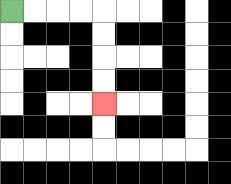{'start': '[0, 0]', 'end': '[4, 4]', 'path_directions': 'R,R,R,R,D,D,D,D', 'path_coordinates': '[[0, 0], [1, 0], [2, 0], [3, 0], [4, 0], [4, 1], [4, 2], [4, 3], [4, 4]]'}